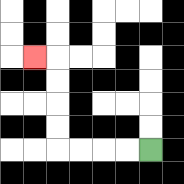{'start': '[6, 6]', 'end': '[1, 2]', 'path_directions': 'L,L,L,L,U,U,U,U,L', 'path_coordinates': '[[6, 6], [5, 6], [4, 6], [3, 6], [2, 6], [2, 5], [2, 4], [2, 3], [2, 2], [1, 2]]'}